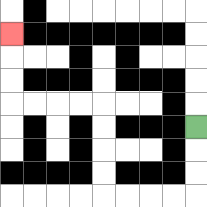{'start': '[8, 5]', 'end': '[0, 1]', 'path_directions': 'D,D,D,L,L,L,L,U,U,U,U,L,L,L,L,U,U,U', 'path_coordinates': '[[8, 5], [8, 6], [8, 7], [8, 8], [7, 8], [6, 8], [5, 8], [4, 8], [4, 7], [4, 6], [4, 5], [4, 4], [3, 4], [2, 4], [1, 4], [0, 4], [0, 3], [0, 2], [0, 1]]'}